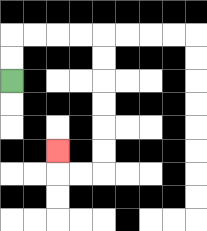{'start': '[0, 3]', 'end': '[2, 6]', 'path_directions': 'U,U,R,R,R,R,D,D,D,D,D,D,L,L,U', 'path_coordinates': '[[0, 3], [0, 2], [0, 1], [1, 1], [2, 1], [3, 1], [4, 1], [4, 2], [4, 3], [4, 4], [4, 5], [4, 6], [4, 7], [3, 7], [2, 7], [2, 6]]'}